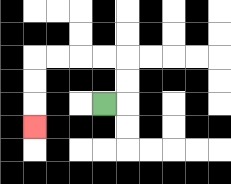{'start': '[4, 4]', 'end': '[1, 5]', 'path_directions': 'R,U,U,L,L,L,L,D,D,D', 'path_coordinates': '[[4, 4], [5, 4], [5, 3], [5, 2], [4, 2], [3, 2], [2, 2], [1, 2], [1, 3], [1, 4], [1, 5]]'}